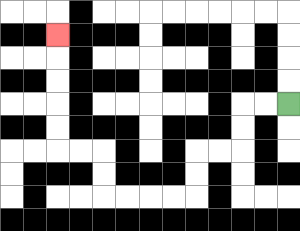{'start': '[12, 4]', 'end': '[2, 1]', 'path_directions': 'L,L,D,D,L,L,D,D,L,L,L,L,U,U,L,L,U,U,U,U,U', 'path_coordinates': '[[12, 4], [11, 4], [10, 4], [10, 5], [10, 6], [9, 6], [8, 6], [8, 7], [8, 8], [7, 8], [6, 8], [5, 8], [4, 8], [4, 7], [4, 6], [3, 6], [2, 6], [2, 5], [2, 4], [2, 3], [2, 2], [2, 1]]'}